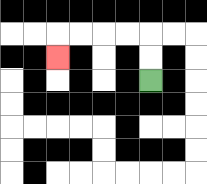{'start': '[6, 3]', 'end': '[2, 2]', 'path_directions': 'U,U,L,L,L,L,D', 'path_coordinates': '[[6, 3], [6, 2], [6, 1], [5, 1], [4, 1], [3, 1], [2, 1], [2, 2]]'}